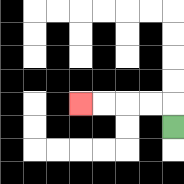{'start': '[7, 5]', 'end': '[3, 4]', 'path_directions': 'U,L,L,L,L', 'path_coordinates': '[[7, 5], [7, 4], [6, 4], [5, 4], [4, 4], [3, 4]]'}